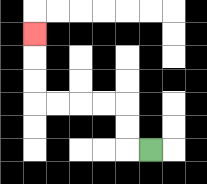{'start': '[6, 6]', 'end': '[1, 1]', 'path_directions': 'L,U,U,L,L,L,L,U,U,U', 'path_coordinates': '[[6, 6], [5, 6], [5, 5], [5, 4], [4, 4], [3, 4], [2, 4], [1, 4], [1, 3], [1, 2], [1, 1]]'}